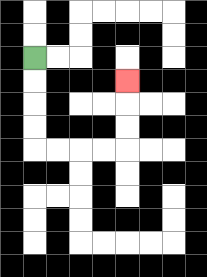{'start': '[1, 2]', 'end': '[5, 3]', 'path_directions': 'D,D,D,D,R,R,R,R,U,U,U', 'path_coordinates': '[[1, 2], [1, 3], [1, 4], [1, 5], [1, 6], [2, 6], [3, 6], [4, 6], [5, 6], [5, 5], [5, 4], [5, 3]]'}